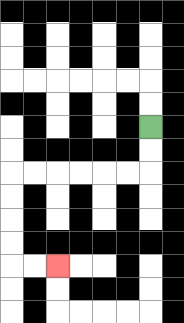{'start': '[6, 5]', 'end': '[2, 11]', 'path_directions': 'D,D,L,L,L,L,L,L,D,D,D,D,R,R', 'path_coordinates': '[[6, 5], [6, 6], [6, 7], [5, 7], [4, 7], [3, 7], [2, 7], [1, 7], [0, 7], [0, 8], [0, 9], [0, 10], [0, 11], [1, 11], [2, 11]]'}